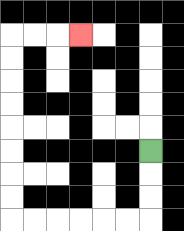{'start': '[6, 6]', 'end': '[3, 1]', 'path_directions': 'D,D,D,L,L,L,L,L,L,U,U,U,U,U,U,U,U,R,R,R', 'path_coordinates': '[[6, 6], [6, 7], [6, 8], [6, 9], [5, 9], [4, 9], [3, 9], [2, 9], [1, 9], [0, 9], [0, 8], [0, 7], [0, 6], [0, 5], [0, 4], [0, 3], [0, 2], [0, 1], [1, 1], [2, 1], [3, 1]]'}